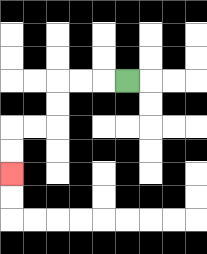{'start': '[5, 3]', 'end': '[0, 7]', 'path_directions': 'L,L,L,D,D,L,L,D,D', 'path_coordinates': '[[5, 3], [4, 3], [3, 3], [2, 3], [2, 4], [2, 5], [1, 5], [0, 5], [0, 6], [0, 7]]'}